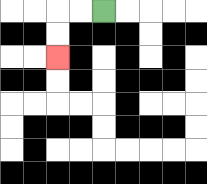{'start': '[4, 0]', 'end': '[2, 2]', 'path_directions': 'L,L,D,D', 'path_coordinates': '[[4, 0], [3, 0], [2, 0], [2, 1], [2, 2]]'}